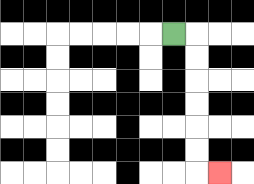{'start': '[7, 1]', 'end': '[9, 7]', 'path_directions': 'R,D,D,D,D,D,D,R', 'path_coordinates': '[[7, 1], [8, 1], [8, 2], [8, 3], [8, 4], [8, 5], [8, 6], [8, 7], [9, 7]]'}